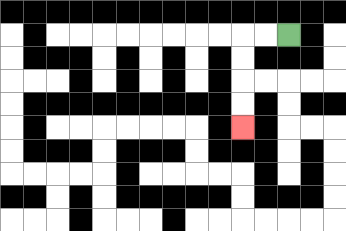{'start': '[12, 1]', 'end': '[10, 5]', 'path_directions': 'L,L,D,D,D,D', 'path_coordinates': '[[12, 1], [11, 1], [10, 1], [10, 2], [10, 3], [10, 4], [10, 5]]'}